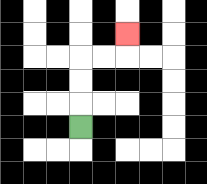{'start': '[3, 5]', 'end': '[5, 1]', 'path_directions': 'U,U,U,R,R,U', 'path_coordinates': '[[3, 5], [3, 4], [3, 3], [3, 2], [4, 2], [5, 2], [5, 1]]'}